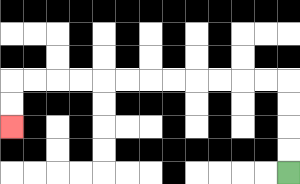{'start': '[12, 7]', 'end': '[0, 5]', 'path_directions': 'U,U,U,U,L,L,L,L,L,L,L,L,L,L,L,L,D,D', 'path_coordinates': '[[12, 7], [12, 6], [12, 5], [12, 4], [12, 3], [11, 3], [10, 3], [9, 3], [8, 3], [7, 3], [6, 3], [5, 3], [4, 3], [3, 3], [2, 3], [1, 3], [0, 3], [0, 4], [0, 5]]'}